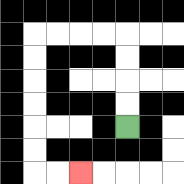{'start': '[5, 5]', 'end': '[3, 7]', 'path_directions': 'U,U,U,U,L,L,L,L,D,D,D,D,D,D,R,R', 'path_coordinates': '[[5, 5], [5, 4], [5, 3], [5, 2], [5, 1], [4, 1], [3, 1], [2, 1], [1, 1], [1, 2], [1, 3], [1, 4], [1, 5], [1, 6], [1, 7], [2, 7], [3, 7]]'}